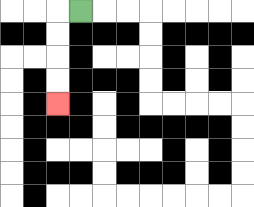{'start': '[3, 0]', 'end': '[2, 4]', 'path_directions': 'L,D,D,D,D', 'path_coordinates': '[[3, 0], [2, 0], [2, 1], [2, 2], [2, 3], [2, 4]]'}